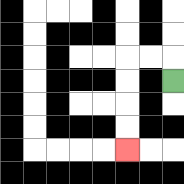{'start': '[7, 3]', 'end': '[5, 6]', 'path_directions': 'U,L,L,D,D,D,D', 'path_coordinates': '[[7, 3], [7, 2], [6, 2], [5, 2], [5, 3], [5, 4], [5, 5], [5, 6]]'}